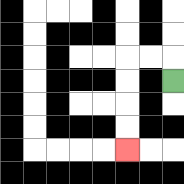{'start': '[7, 3]', 'end': '[5, 6]', 'path_directions': 'U,L,L,D,D,D,D', 'path_coordinates': '[[7, 3], [7, 2], [6, 2], [5, 2], [5, 3], [5, 4], [5, 5], [5, 6]]'}